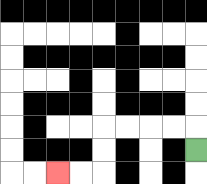{'start': '[8, 6]', 'end': '[2, 7]', 'path_directions': 'U,L,L,L,L,D,D,L,L', 'path_coordinates': '[[8, 6], [8, 5], [7, 5], [6, 5], [5, 5], [4, 5], [4, 6], [4, 7], [3, 7], [2, 7]]'}